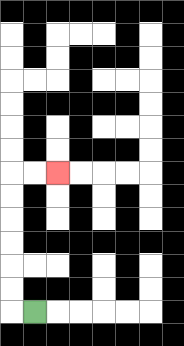{'start': '[1, 13]', 'end': '[2, 7]', 'path_directions': 'L,U,U,U,U,U,U,R,R', 'path_coordinates': '[[1, 13], [0, 13], [0, 12], [0, 11], [0, 10], [0, 9], [0, 8], [0, 7], [1, 7], [2, 7]]'}